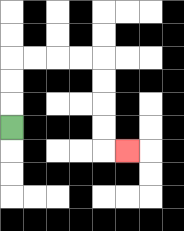{'start': '[0, 5]', 'end': '[5, 6]', 'path_directions': 'U,U,U,R,R,R,R,D,D,D,D,R', 'path_coordinates': '[[0, 5], [0, 4], [0, 3], [0, 2], [1, 2], [2, 2], [3, 2], [4, 2], [4, 3], [4, 4], [4, 5], [4, 6], [5, 6]]'}